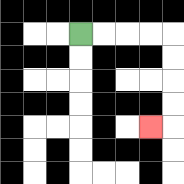{'start': '[3, 1]', 'end': '[6, 5]', 'path_directions': 'R,R,R,R,D,D,D,D,L', 'path_coordinates': '[[3, 1], [4, 1], [5, 1], [6, 1], [7, 1], [7, 2], [7, 3], [7, 4], [7, 5], [6, 5]]'}